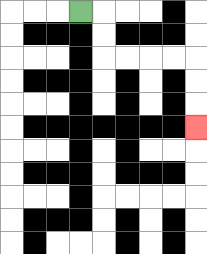{'start': '[3, 0]', 'end': '[8, 5]', 'path_directions': 'R,D,D,R,R,R,R,D,D,D', 'path_coordinates': '[[3, 0], [4, 0], [4, 1], [4, 2], [5, 2], [6, 2], [7, 2], [8, 2], [8, 3], [8, 4], [8, 5]]'}